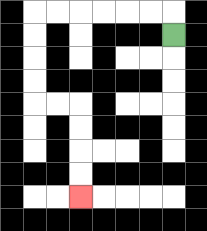{'start': '[7, 1]', 'end': '[3, 8]', 'path_directions': 'U,L,L,L,L,L,L,D,D,D,D,R,R,D,D,D,D', 'path_coordinates': '[[7, 1], [7, 0], [6, 0], [5, 0], [4, 0], [3, 0], [2, 0], [1, 0], [1, 1], [1, 2], [1, 3], [1, 4], [2, 4], [3, 4], [3, 5], [3, 6], [3, 7], [3, 8]]'}